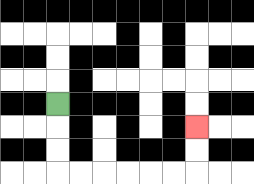{'start': '[2, 4]', 'end': '[8, 5]', 'path_directions': 'D,D,D,R,R,R,R,R,R,U,U', 'path_coordinates': '[[2, 4], [2, 5], [2, 6], [2, 7], [3, 7], [4, 7], [5, 7], [6, 7], [7, 7], [8, 7], [8, 6], [8, 5]]'}